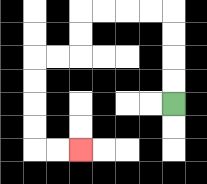{'start': '[7, 4]', 'end': '[3, 6]', 'path_directions': 'U,U,U,U,L,L,L,L,D,D,L,L,D,D,D,D,R,R', 'path_coordinates': '[[7, 4], [7, 3], [7, 2], [7, 1], [7, 0], [6, 0], [5, 0], [4, 0], [3, 0], [3, 1], [3, 2], [2, 2], [1, 2], [1, 3], [1, 4], [1, 5], [1, 6], [2, 6], [3, 6]]'}